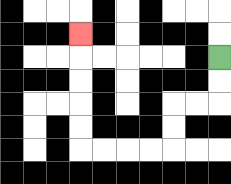{'start': '[9, 2]', 'end': '[3, 1]', 'path_directions': 'D,D,L,L,D,D,L,L,L,L,U,U,U,U,U', 'path_coordinates': '[[9, 2], [9, 3], [9, 4], [8, 4], [7, 4], [7, 5], [7, 6], [6, 6], [5, 6], [4, 6], [3, 6], [3, 5], [3, 4], [3, 3], [3, 2], [3, 1]]'}